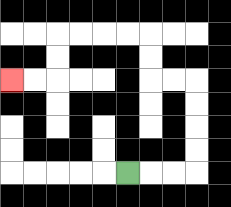{'start': '[5, 7]', 'end': '[0, 3]', 'path_directions': 'R,R,R,U,U,U,U,L,L,U,U,L,L,L,L,D,D,L,L', 'path_coordinates': '[[5, 7], [6, 7], [7, 7], [8, 7], [8, 6], [8, 5], [8, 4], [8, 3], [7, 3], [6, 3], [6, 2], [6, 1], [5, 1], [4, 1], [3, 1], [2, 1], [2, 2], [2, 3], [1, 3], [0, 3]]'}